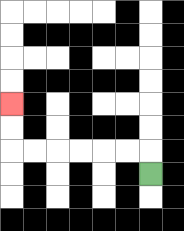{'start': '[6, 7]', 'end': '[0, 4]', 'path_directions': 'U,L,L,L,L,L,L,U,U', 'path_coordinates': '[[6, 7], [6, 6], [5, 6], [4, 6], [3, 6], [2, 6], [1, 6], [0, 6], [0, 5], [0, 4]]'}